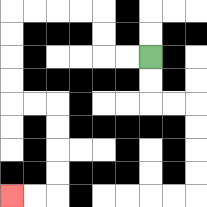{'start': '[6, 2]', 'end': '[0, 8]', 'path_directions': 'L,L,U,U,L,L,L,L,D,D,D,D,R,R,D,D,D,D,L,L', 'path_coordinates': '[[6, 2], [5, 2], [4, 2], [4, 1], [4, 0], [3, 0], [2, 0], [1, 0], [0, 0], [0, 1], [0, 2], [0, 3], [0, 4], [1, 4], [2, 4], [2, 5], [2, 6], [2, 7], [2, 8], [1, 8], [0, 8]]'}